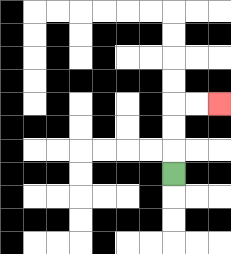{'start': '[7, 7]', 'end': '[9, 4]', 'path_directions': 'U,U,U,R,R', 'path_coordinates': '[[7, 7], [7, 6], [7, 5], [7, 4], [8, 4], [9, 4]]'}